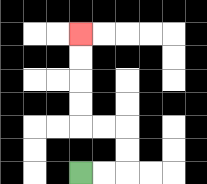{'start': '[3, 7]', 'end': '[3, 1]', 'path_directions': 'R,R,U,U,L,L,U,U,U,U', 'path_coordinates': '[[3, 7], [4, 7], [5, 7], [5, 6], [5, 5], [4, 5], [3, 5], [3, 4], [3, 3], [3, 2], [3, 1]]'}